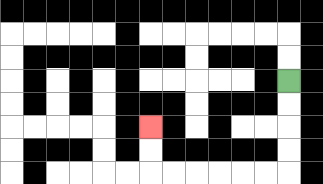{'start': '[12, 3]', 'end': '[6, 5]', 'path_directions': 'D,D,D,D,L,L,L,L,L,L,U,U', 'path_coordinates': '[[12, 3], [12, 4], [12, 5], [12, 6], [12, 7], [11, 7], [10, 7], [9, 7], [8, 7], [7, 7], [6, 7], [6, 6], [6, 5]]'}